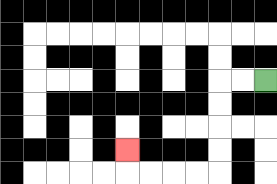{'start': '[11, 3]', 'end': '[5, 6]', 'path_directions': 'L,L,D,D,D,D,L,L,L,L,U', 'path_coordinates': '[[11, 3], [10, 3], [9, 3], [9, 4], [9, 5], [9, 6], [9, 7], [8, 7], [7, 7], [6, 7], [5, 7], [5, 6]]'}